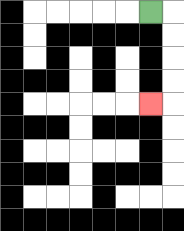{'start': '[6, 0]', 'end': '[6, 4]', 'path_directions': 'R,D,D,D,D,L', 'path_coordinates': '[[6, 0], [7, 0], [7, 1], [7, 2], [7, 3], [7, 4], [6, 4]]'}